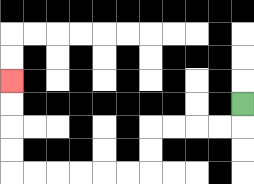{'start': '[10, 4]', 'end': '[0, 3]', 'path_directions': 'D,L,L,L,L,D,D,L,L,L,L,L,L,U,U,U,U', 'path_coordinates': '[[10, 4], [10, 5], [9, 5], [8, 5], [7, 5], [6, 5], [6, 6], [6, 7], [5, 7], [4, 7], [3, 7], [2, 7], [1, 7], [0, 7], [0, 6], [0, 5], [0, 4], [0, 3]]'}